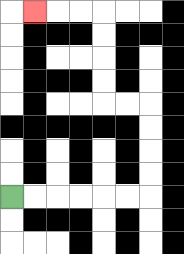{'start': '[0, 8]', 'end': '[1, 0]', 'path_directions': 'R,R,R,R,R,R,U,U,U,U,L,L,U,U,U,U,L,L,L', 'path_coordinates': '[[0, 8], [1, 8], [2, 8], [3, 8], [4, 8], [5, 8], [6, 8], [6, 7], [6, 6], [6, 5], [6, 4], [5, 4], [4, 4], [4, 3], [4, 2], [4, 1], [4, 0], [3, 0], [2, 0], [1, 0]]'}